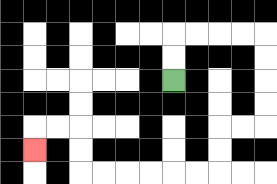{'start': '[7, 3]', 'end': '[1, 6]', 'path_directions': 'U,U,R,R,R,R,D,D,D,D,L,L,D,D,L,L,L,L,L,L,U,U,L,L,D', 'path_coordinates': '[[7, 3], [7, 2], [7, 1], [8, 1], [9, 1], [10, 1], [11, 1], [11, 2], [11, 3], [11, 4], [11, 5], [10, 5], [9, 5], [9, 6], [9, 7], [8, 7], [7, 7], [6, 7], [5, 7], [4, 7], [3, 7], [3, 6], [3, 5], [2, 5], [1, 5], [1, 6]]'}